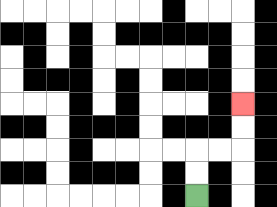{'start': '[8, 8]', 'end': '[10, 4]', 'path_directions': 'U,U,R,R,U,U', 'path_coordinates': '[[8, 8], [8, 7], [8, 6], [9, 6], [10, 6], [10, 5], [10, 4]]'}